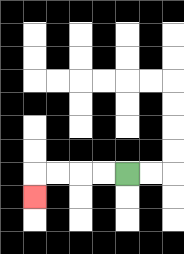{'start': '[5, 7]', 'end': '[1, 8]', 'path_directions': 'L,L,L,L,D', 'path_coordinates': '[[5, 7], [4, 7], [3, 7], [2, 7], [1, 7], [1, 8]]'}